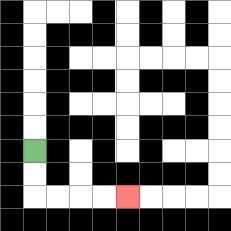{'start': '[1, 6]', 'end': '[5, 8]', 'path_directions': 'D,D,R,R,R,R', 'path_coordinates': '[[1, 6], [1, 7], [1, 8], [2, 8], [3, 8], [4, 8], [5, 8]]'}